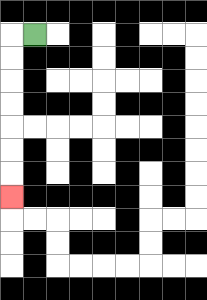{'start': '[1, 1]', 'end': '[0, 8]', 'path_directions': 'L,D,D,D,D,D,D,D', 'path_coordinates': '[[1, 1], [0, 1], [0, 2], [0, 3], [0, 4], [0, 5], [0, 6], [0, 7], [0, 8]]'}